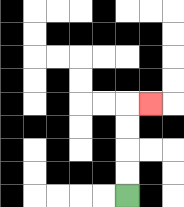{'start': '[5, 8]', 'end': '[6, 4]', 'path_directions': 'U,U,U,U,R', 'path_coordinates': '[[5, 8], [5, 7], [5, 6], [5, 5], [5, 4], [6, 4]]'}